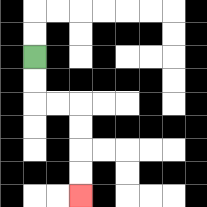{'start': '[1, 2]', 'end': '[3, 8]', 'path_directions': 'D,D,R,R,D,D,D,D', 'path_coordinates': '[[1, 2], [1, 3], [1, 4], [2, 4], [3, 4], [3, 5], [3, 6], [3, 7], [3, 8]]'}